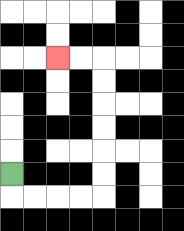{'start': '[0, 7]', 'end': '[2, 2]', 'path_directions': 'D,R,R,R,R,U,U,U,U,U,U,L,L', 'path_coordinates': '[[0, 7], [0, 8], [1, 8], [2, 8], [3, 8], [4, 8], [4, 7], [4, 6], [4, 5], [4, 4], [4, 3], [4, 2], [3, 2], [2, 2]]'}